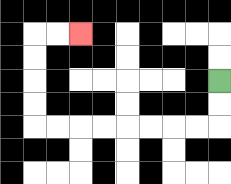{'start': '[9, 3]', 'end': '[3, 1]', 'path_directions': 'D,D,L,L,L,L,L,L,L,L,U,U,U,U,R,R', 'path_coordinates': '[[9, 3], [9, 4], [9, 5], [8, 5], [7, 5], [6, 5], [5, 5], [4, 5], [3, 5], [2, 5], [1, 5], [1, 4], [1, 3], [1, 2], [1, 1], [2, 1], [3, 1]]'}